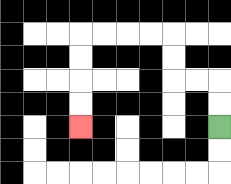{'start': '[9, 5]', 'end': '[3, 5]', 'path_directions': 'U,U,L,L,U,U,L,L,L,L,D,D,D,D', 'path_coordinates': '[[9, 5], [9, 4], [9, 3], [8, 3], [7, 3], [7, 2], [7, 1], [6, 1], [5, 1], [4, 1], [3, 1], [3, 2], [3, 3], [3, 4], [3, 5]]'}